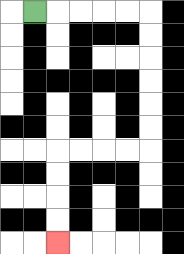{'start': '[1, 0]', 'end': '[2, 10]', 'path_directions': 'R,R,R,R,R,D,D,D,D,D,D,L,L,L,L,D,D,D,D', 'path_coordinates': '[[1, 0], [2, 0], [3, 0], [4, 0], [5, 0], [6, 0], [6, 1], [6, 2], [6, 3], [6, 4], [6, 5], [6, 6], [5, 6], [4, 6], [3, 6], [2, 6], [2, 7], [2, 8], [2, 9], [2, 10]]'}